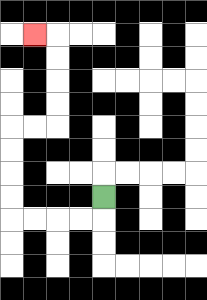{'start': '[4, 8]', 'end': '[1, 1]', 'path_directions': 'D,L,L,L,L,U,U,U,U,R,R,U,U,U,U,L', 'path_coordinates': '[[4, 8], [4, 9], [3, 9], [2, 9], [1, 9], [0, 9], [0, 8], [0, 7], [0, 6], [0, 5], [1, 5], [2, 5], [2, 4], [2, 3], [2, 2], [2, 1], [1, 1]]'}